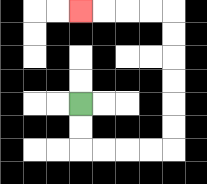{'start': '[3, 4]', 'end': '[3, 0]', 'path_directions': 'D,D,R,R,R,R,U,U,U,U,U,U,L,L,L,L', 'path_coordinates': '[[3, 4], [3, 5], [3, 6], [4, 6], [5, 6], [6, 6], [7, 6], [7, 5], [7, 4], [7, 3], [7, 2], [7, 1], [7, 0], [6, 0], [5, 0], [4, 0], [3, 0]]'}